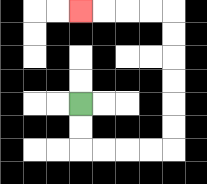{'start': '[3, 4]', 'end': '[3, 0]', 'path_directions': 'D,D,R,R,R,R,U,U,U,U,U,U,L,L,L,L', 'path_coordinates': '[[3, 4], [3, 5], [3, 6], [4, 6], [5, 6], [6, 6], [7, 6], [7, 5], [7, 4], [7, 3], [7, 2], [7, 1], [7, 0], [6, 0], [5, 0], [4, 0], [3, 0]]'}